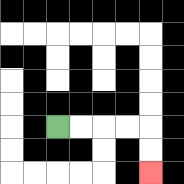{'start': '[2, 5]', 'end': '[6, 7]', 'path_directions': 'R,R,R,R,D,D', 'path_coordinates': '[[2, 5], [3, 5], [4, 5], [5, 5], [6, 5], [6, 6], [6, 7]]'}